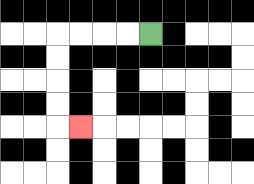{'start': '[6, 1]', 'end': '[3, 5]', 'path_directions': 'L,L,L,L,D,D,D,D,R', 'path_coordinates': '[[6, 1], [5, 1], [4, 1], [3, 1], [2, 1], [2, 2], [2, 3], [2, 4], [2, 5], [3, 5]]'}